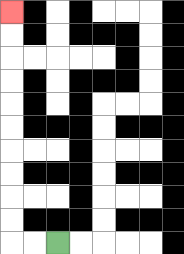{'start': '[2, 10]', 'end': '[0, 0]', 'path_directions': 'L,L,U,U,U,U,U,U,U,U,U,U', 'path_coordinates': '[[2, 10], [1, 10], [0, 10], [0, 9], [0, 8], [0, 7], [0, 6], [0, 5], [0, 4], [0, 3], [0, 2], [0, 1], [0, 0]]'}